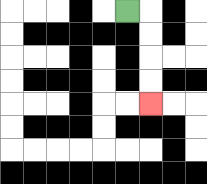{'start': '[5, 0]', 'end': '[6, 4]', 'path_directions': 'R,D,D,D,D', 'path_coordinates': '[[5, 0], [6, 0], [6, 1], [6, 2], [6, 3], [6, 4]]'}